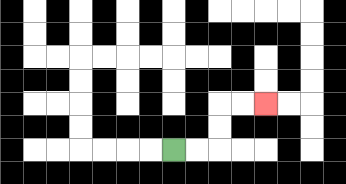{'start': '[7, 6]', 'end': '[11, 4]', 'path_directions': 'R,R,U,U,R,R', 'path_coordinates': '[[7, 6], [8, 6], [9, 6], [9, 5], [9, 4], [10, 4], [11, 4]]'}